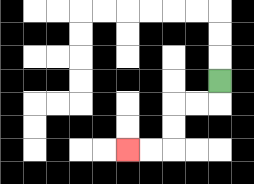{'start': '[9, 3]', 'end': '[5, 6]', 'path_directions': 'D,L,L,D,D,L,L', 'path_coordinates': '[[9, 3], [9, 4], [8, 4], [7, 4], [7, 5], [7, 6], [6, 6], [5, 6]]'}